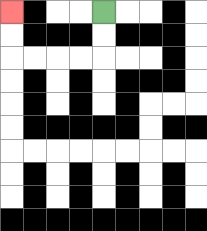{'start': '[4, 0]', 'end': '[0, 0]', 'path_directions': 'D,D,L,L,L,L,U,U', 'path_coordinates': '[[4, 0], [4, 1], [4, 2], [3, 2], [2, 2], [1, 2], [0, 2], [0, 1], [0, 0]]'}